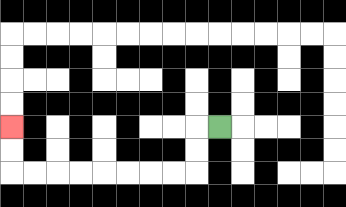{'start': '[9, 5]', 'end': '[0, 5]', 'path_directions': 'L,D,D,L,L,L,L,L,L,L,L,U,U', 'path_coordinates': '[[9, 5], [8, 5], [8, 6], [8, 7], [7, 7], [6, 7], [5, 7], [4, 7], [3, 7], [2, 7], [1, 7], [0, 7], [0, 6], [0, 5]]'}